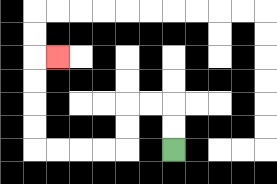{'start': '[7, 6]', 'end': '[2, 2]', 'path_directions': 'U,U,L,L,D,D,L,L,L,L,U,U,U,U,R', 'path_coordinates': '[[7, 6], [7, 5], [7, 4], [6, 4], [5, 4], [5, 5], [5, 6], [4, 6], [3, 6], [2, 6], [1, 6], [1, 5], [1, 4], [1, 3], [1, 2], [2, 2]]'}